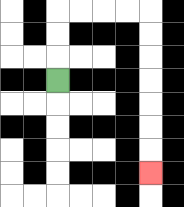{'start': '[2, 3]', 'end': '[6, 7]', 'path_directions': 'U,U,U,R,R,R,R,D,D,D,D,D,D,D', 'path_coordinates': '[[2, 3], [2, 2], [2, 1], [2, 0], [3, 0], [4, 0], [5, 0], [6, 0], [6, 1], [6, 2], [6, 3], [6, 4], [6, 5], [6, 6], [6, 7]]'}